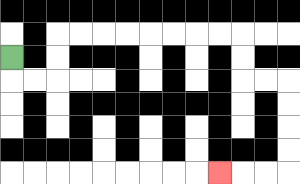{'start': '[0, 2]', 'end': '[9, 7]', 'path_directions': 'D,R,R,U,U,R,R,R,R,R,R,R,R,D,D,R,R,D,D,D,D,L,L,L', 'path_coordinates': '[[0, 2], [0, 3], [1, 3], [2, 3], [2, 2], [2, 1], [3, 1], [4, 1], [5, 1], [6, 1], [7, 1], [8, 1], [9, 1], [10, 1], [10, 2], [10, 3], [11, 3], [12, 3], [12, 4], [12, 5], [12, 6], [12, 7], [11, 7], [10, 7], [9, 7]]'}